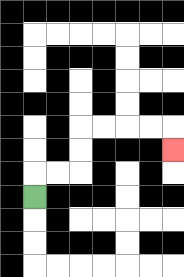{'start': '[1, 8]', 'end': '[7, 6]', 'path_directions': 'U,R,R,U,U,R,R,R,R,D', 'path_coordinates': '[[1, 8], [1, 7], [2, 7], [3, 7], [3, 6], [3, 5], [4, 5], [5, 5], [6, 5], [7, 5], [7, 6]]'}